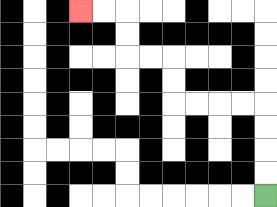{'start': '[11, 8]', 'end': '[3, 0]', 'path_directions': 'U,U,U,U,L,L,L,L,U,U,L,L,U,U,L,L', 'path_coordinates': '[[11, 8], [11, 7], [11, 6], [11, 5], [11, 4], [10, 4], [9, 4], [8, 4], [7, 4], [7, 3], [7, 2], [6, 2], [5, 2], [5, 1], [5, 0], [4, 0], [3, 0]]'}